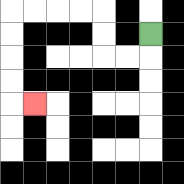{'start': '[6, 1]', 'end': '[1, 4]', 'path_directions': 'D,L,L,U,U,L,L,L,L,D,D,D,D,R', 'path_coordinates': '[[6, 1], [6, 2], [5, 2], [4, 2], [4, 1], [4, 0], [3, 0], [2, 0], [1, 0], [0, 0], [0, 1], [0, 2], [0, 3], [0, 4], [1, 4]]'}